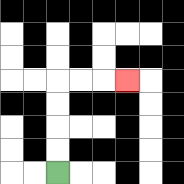{'start': '[2, 7]', 'end': '[5, 3]', 'path_directions': 'U,U,U,U,R,R,R', 'path_coordinates': '[[2, 7], [2, 6], [2, 5], [2, 4], [2, 3], [3, 3], [4, 3], [5, 3]]'}